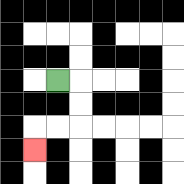{'start': '[2, 3]', 'end': '[1, 6]', 'path_directions': 'R,D,D,L,L,D', 'path_coordinates': '[[2, 3], [3, 3], [3, 4], [3, 5], [2, 5], [1, 5], [1, 6]]'}